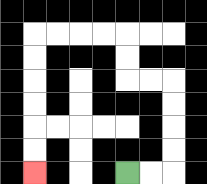{'start': '[5, 7]', 'end': '[1, 7]', 'path_directions': 'R,R,U,U,U,U,L,L,U,U,L,L,L,L,D,D,D,D,D,D', 'path_coordinates': '[[5, 7], [6, 7], [7, 7], [7, 6], [7, 5], [7, 4], [7, 3], [6, 3], [5, 3], [5, 2], [5, 1], [4, 1], [3, 1], [2, 1], [1, 1], [1, 2], [1, 3], [1, 4], [1, 5], [1, 6], [1, 7]]'}